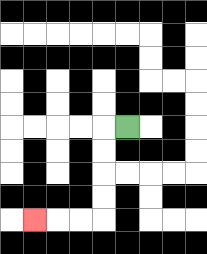{'start': '[5, 5]', 'end': '[1, 9]', 'path_directions': 'L,D,D,D,D,L,L,L', 'path_coordinates': '[[5, 5], [4, 5], [4, 6], [4, 7], [4, 8], [4, 9], [3, 9], [2, 9], [1, 9]]'}